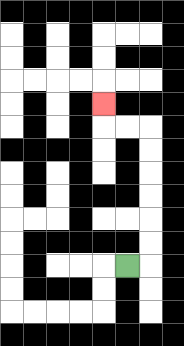{'start': '[5, 11]', 'end': '[4, 4]', 'path_directions': 'R,U,U,U,U,U,U,L,L,U', 'path_coordinates': '[[5, 11], [6, 11], [6, 10], [6, 9], [6, 8], [6, 7], [6, 6], [6, 5], [5, 5], [4, 5], [4, 4]]'}